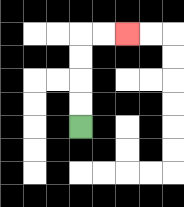{'start': '[3, 5]', 'end': '[5, 1]', 'path_directions': 'U,U,U,U,R,R', 'path_coordinates': '[[3, 5], [3, 4], [3, 3], [3, 2], [3, 1], [4, 1], [5, 1]]'}